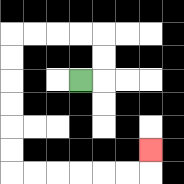{'start': '[3, 3]', 'end': '[6, 6]', 'path_directions': 'R,U,U,L,L,L,L,D,D,D,D,D,D,R,R,R,R,R,R,U', 'path_coordinates': '[[3, 3], [4, 3], [4, 2], [4, 1], [3, 1], [2, 1], [1, 1], [0, 1], [0, 2], [0, 3], [0, 4], [0, 5], [0, 6], [0, 7], [1, 7], [2, 7], [3, 7], [4, 7], [5, 7], [6, 7], [6, 6]]'}